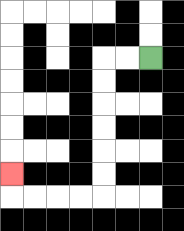{'start': '[6, 2]', 'end': '[0, 7]', 'path_directions': 'L,L,D,D,D,D,D,D,L,L,L,L,U', 'path_coordinates': '[[6, 2], [5, 2], [4, 2], [4, 3], [4, 4], [4, 5], [4, 6], [4, 7], [4, 8], [3, 8], [2, 8], [1, 8], [0, 8], [0, 7]]'}